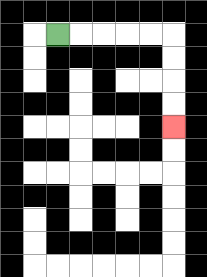{'start': '[2, 1]', 'end': '[7, 5]', 'path_directions': 'R,R,R,R,R,D,D,D,D', 'path_coordinates': '[[2, 1], [3, 1], [4, 1], [5, 1], [6, 1], [7, 1], [7, 2], [7, 3], [7, 4], [7, 5]]'}